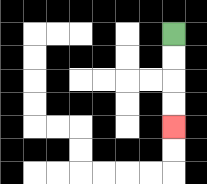{'start': '[7, 1]', 'end': '[7, 5]', 'path_directions': 'D,D,D,D', 'path_coordinates': '[[7, 1], [7, 2], [7, 3], [7, 4], [7, 5]]'}